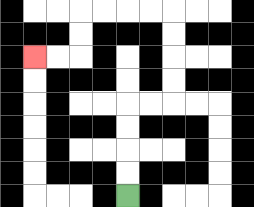{'start': '[5, 8]', 'end': '[1, 2]', 'path_directions': 'U,U,U,U,R,R,U,U,U,U,L,L,L,L,D,D,L,L', 'path_coordinates': '[[5, 8], [5, 7], [5, 6], [5, 5], [5, 4], [6, 4], [7, 4], [7, 3], [7, 2], [7, 1], [7, 0], [6, 0], [5, 0], [4, 0], [3, 0], [3, 1], [3, 2], [2, 2], [1, 2]]'}